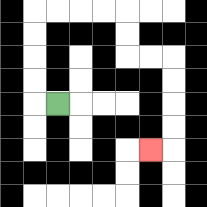{'start': '[2, 4]', 'end': '[6, 6]', 'path_directions': 'L,U,U,U,U,R,R,R,R,D,D,R,R,D,D,D,D,L', 'path_coordinates': '[[2, 4], [1, 4], [1, 3], [1, 2], [1, 1], [1, 0], [2, 0], [3, 0], [4, 0], [5, 0], [5, 1], [5, 2], [6, 2], [7, 2], [7, 3], [7, 4], [7, 5], [7, 6], [6, 6]]'}